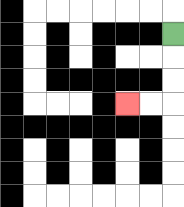{'start': '[7, 1]', 'end': '[5, 4]', 'path_directions': 'D,D,D,L,L', 'path_coordinates': '[[7, 1], [7, 2], [7, 3], [7, 4], [6, 4], [5, 4]]'}